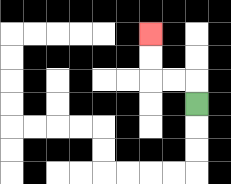{'start': '[8, 4]', 'end': '[6, 1]', 'path_directions': 'U,L,L,U,U', 'path_coordinates': '[[8, 4], [8, 3], [7, 3], [6, 3], [6, 2], [6, 1]]'}